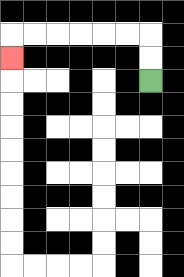{'start': '[6, 3]', 'end': '[0, 2]', 'path_directions': 'U,U,L,L,L,L,L,L,D', 'path_coordinates': '[[6, 3], [6, 2], [6, 1], [5, 1], [4, 1], [3, 1], [2, 1], [1, 1], [0, 1], [0, 2]]'}